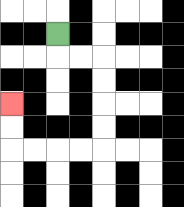{'start': '[2, 1]', 'end': '[0, 4]', 'path_directions': 'D,R,R,D,D,D,D,L,L,L,L,U,U', 'path_coordinates': '[[2, 1], [2, 2], [3, 2], [4, 2], [4, 3], [4, 4], [4, 5], [4, 6], [3, 6], [2, 6], [1, 6], [0, 6], [0, 5], [0, 4]]'}